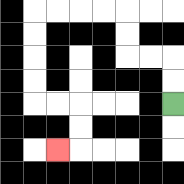{'start': '[7, 4]', 'end': '[2, 6]', 'path_directions': 'U,U,L,L,U,U,L,L,L,L,D,D,D,D,R,R,D,D,L', 'path_coordinates': '[[7, 4], [7, 3], [7, 2], [6, 2], [5, 2], [5, 1], [5, 0], [4, 0], [3, 0], [2, 0], [1, 0], [1, 1], [1, 2], [1, 3], [1, 4], [2, 4], [3, 4], [3, 5], [3, 6], [2, 6]]'}